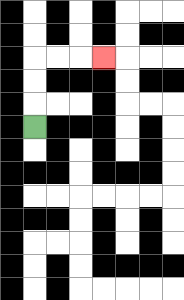{'start': '[1, 5]', 'end': '[4, 2]', 'path_directions': 'U,U,U,R,R,R', 'path_coordinates': '[[1, 5], [1, 4], [1, 3], [1, 2], [2, 2], [3, 2], [4, 2]]'}